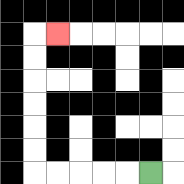{'start': '[6, 7]', 'end': '[2, 1]', 'path_directions': 'L,L,L,L,L,U,U,U,U,U,U,R', 'path_coordinates': '[[6, 7], [5, 7], [4, 7], [3, 7], [2, 7], [1, 7], [1, 6], [1, 5], [1, 4], [1, 3], [1, 2], [1, 1], [2, 1]]'}